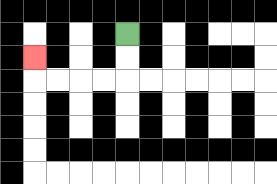{'start': '[5, 1]', 'end': '[1, 2]', 'path_directions': 'D,D,L,L,L,L,U', 'path_coordinates': '[[5, 1], [5, 2], [5, 3], [4, 3], [3, 3], [2, 3], [1, 3], [1, 2]]'}